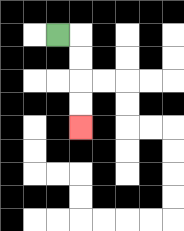{'start': '[2, 1]', 'end': '[3, 5]', 'path_directions': 'R,D,D,D,D', 'path_coordinates': '[[2, 1], [3, 1], [3, 2], [3, 3], [3, 4], [3, 5]]'}